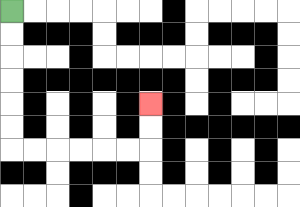{'start': '[0, 0]', 'end': '[6, 4]', 'path_directions': 'D,D,D,D,D,D,R,R,R,R,R,R,U,U', 'path_coordinates': '[[0, 0], [0, 1], [0, 2], [0, 3], [0, 4], [0, 5], [0, 6], [1, 6], [2, 6], [3, 6], [4, 6], [5, 6], [6, 6], [6, 5], [6, 4]]'}